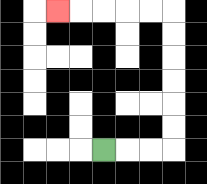{'start': '[4, 6]', 'end': '[2, 0]', 'path_directions': 'R,R,R,U,U,U,U,U,U,L,L,L,L,L', 'path_coordinates': '[[4, 6], [5, 6], [6, 6], [7, 6], [7, 5], [7, 4], [7, 3], [7, 2], [7, 1], [7, 0], [6, 0], [5, 0], [4, 0], [3, 0], [2, 0]]'}